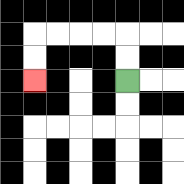{'start': '[5, 3]', 'end': '[1, 3]', 'path_directions': 'U,U,L,L,L,L,D,D', 'path_coordinates': '[[5, 3], [5, 2], [5, 1], [4, 1], [3, 1], [2, 1], [1, 1], [1, 2], [1, 3]]'}